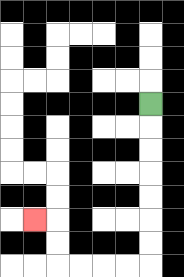{'start': '[6, 4]', 'end': '[1, 9]', 'path_directions': 'D,D,D,D,D,D,D,L,L,L,L,U,U,L', 'path_coordinates': '[[6, 4], [6, 5], [6, 6], [6, 7], [6, 8], [6, 9], [6, 10], [6, 11], [5, 11], [4, 11], [3, 11], [2, 11], [2, 10], [2, 9], [1, 9]]'}